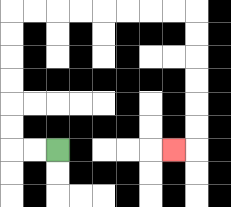{'start': '[2, 6]', 'end': '[7, 6]', 'path_directions': 'L,L,U,U,U,U,U,U,R,R,R,R,R,R,R,R,D,D,D,D,D,D,L', 'path_coordinates': '[[2, 6], [1, 6], [0, 6], [0, 5], [0, 4], [0, 3], [0, 2], [0, 1], [0, 0], [1, 0], [2, 0], [3, 0], [4, 0], [5, 0], [6, 0], [7, 0], [8, 0], [8, 1], [8, 2], [8, 3], [8, 4], [8, 5], [8, 6], [7, 6]]'}